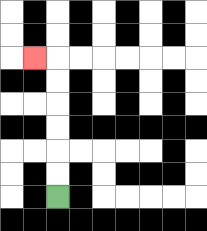{'start': '[2, 8]', 'end': '[1, 2]', 'path_directions': 'U,U,U,U,U,U,L', 'path_coordinates': '[[2, 8], [2, 7], [2, 6], [2, 5], [2, 4], [2, 3], [2, 2], [1, 2]]'}